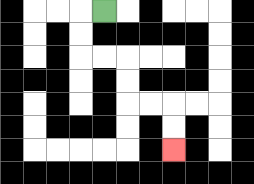{'start': '[4, 0]', 'end': '[7, 6]', 'path_directions': 'L,D,D,R,R,D,D,R,R,D,D', 'path_coordinates': '[[4, 0], [3, 0], [3, 1], [3, 2], [4, 2], [5, 2], [5, 3], [5, 4], [6, 4], [7, 4], [7, 5], [7, 6]]'}